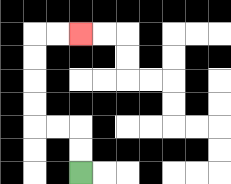{'start': '[3, 7]', 'end': '[3, 1]', 'path_directions': 'U,U,L,L,U,U,U,U,R,R', 'path_coordinates': '[[3, 7], [3, 6], [3, 5], [2, 5], [1, 5], [1, 4], [1, 3], [1, 2], [1, 1], [2, 1], [3, 1]]'}